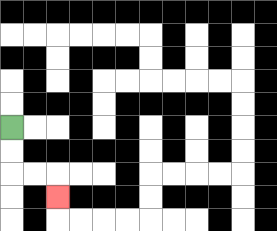{'start': '[0, 5]', 'end': '[2, 8]', 'path_directions': 'D,D,R,R,D', 'path_coordinates': '[[0, 5], [0, 6], [0, 7], [1, 7], [2, 7], [2, 8]]'}